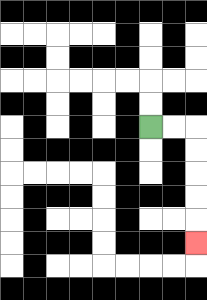{'start': '[6, 5]', 'end': '[8, 10]', 'path_directions': 'R,R,D,D,D,D,D', 'path_coordinates': '[[6, 5], [7, 5], [8, 5], [8, 6], [8, 7], [8, 8], [8, 9], [8, 10]]'}